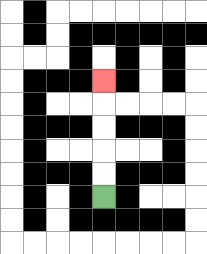{'start': '[4, 8]', 'end': '[4, 3]', 'path_directions': 'U,U,U,U,U', 'path_coordinates': '[[4, 8], [4, 7], [4, 6], [4, 5], [4, 4], [4, 3]]'}